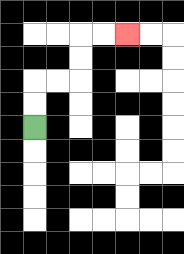{'start': '[1, 5]', 'end': '[5, 1]', 'path_directions': 'U,U,R,R,U,U,R,R', 'path_coordinates': '[[1, 5], [1, 4], [1, 3], [2, 3], [3, 3], [3, 2], [3, 1], [4, 1], [5, 1]]'}